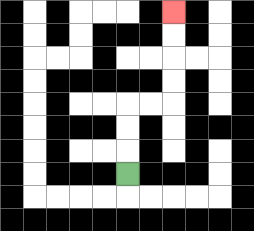{'start': '[5, 7]', 'end': '[7, 0]', 'path_directions': 'U,U,U,R,R,U,U,U,U', 'path_coordinates': '[[5, 7], [5, 6], [5, 5], [5, 4], [6, 4], [7, 4], [7, 3], [7, 2], [7, 1], [7, 0]]'}